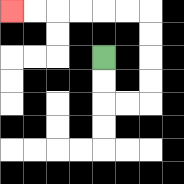{'start': '[4, 2]', 'end': '[0, 0]', 'path_directions': 'D,D,R,R,U,U,U,U,L,L,L,L,L,L', 'path_coordinates': '[[4, 2], [4, 3], [4, 4], [5, 4], [6, 4], [6, 3], [6, 2], [6, 1], [6, 0], [5, 0], [4, 0], [3, 0], [2, 0], [1, 0], [0, 0]]'}